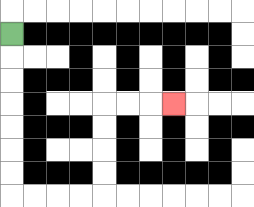{'start': '[0, 1]', 'end': '[7, 4]', 'path_directions': 'D,D,D,D,D,D,D,R,R,R,R,U,U,U,U,R,R,R', 'path_coordinates': '[[0, 1], [0, 2], [0, 3], [0, 4], [0, 5], [0, 6], [0, 7], [0, 8], [1, 8], [2, 8], [3, 8], [4, 8], [4, 7], [4, 6], [4, 5], [4, 4], [5, 4], [6, 4], [7, 4]]'}